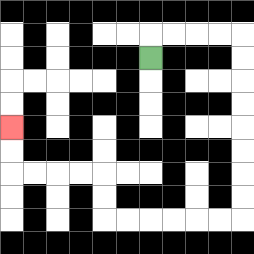{'start': '[6, 2]', 'end': '[0, 5]', 'path_directions': 'U,R,R,R,R,D,D,D,D,D,D,D,D,L,L,L,L,L,L,U,U,L,L,L,L,U,U', 'path_coordinates': '[[6, 2], [6, 1], [7, 1], [8, 1], [9, 1], [10, 1], [10, 2], [10, 3], [10, 4], [10, 5], [10, 6], [10, 7], [10, 8], [10, 9], [9, 9], [8, 9], [7, 9], [6, 9], [5, 9], [4, 9], [4, 8], [4, 7], [3, 7], [2, 7], [1, 7], [0, 7], [0, 6], [0, 5]]'}